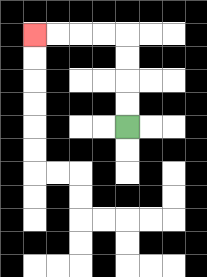{'start': '[5, 5]', 'end': '[1, 1]', 'path_directions': 'U,U,U,U,L,L,L,L', 'path_coordinates': '[[5, 5], [5, 4], [5, 3], [5, 2], [5, 1], [4, 1], [3, 1], [2, 1], [1, 1]]'}